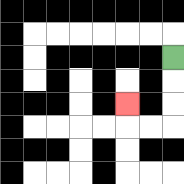{'start': '[7, 2]', 'end': '[5, 4]', 'path_directions': 'D,D,D,L,L,U', 'path_coordinates': '[[7, 2], [7, 3], [7, 4], [7, 5], [6, 5], [5, 5], [5, 4]]'}